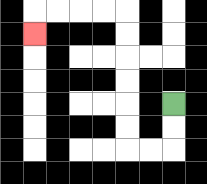{'start': '[7, 4]', 'end': '[1, 1]', 'path_directions': 'D,D,L,L,U,U,U,U,U,U,L,L,L,L,D', 'path_coordinates': '[[7, 4], [7, 5], [7, 6], [6, 6], [5, 6], [5, 5], [5, 4], [5, 3], [5, 2], [5, 1], [5, 0], [4, 0], [3, 0], [2, 0], [1, 0], [1, 1]]'}